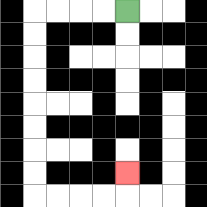{'start': '[5, 0]', 'end': '[5, 7]', 'path_directions': 'L,L,L,L,D,D,D,D,D,D,D,D,R,R,R,R,U', 'path_coordinates': '[[5, 0], [4, 0], [3, 0], [2, 0], [1, 0], [1, 1], [1, 2], [1, 3], [1, 4], [1, 5], [1, 6], [1, 7], [1, 8], [2, 8], [3, 8], [4, 8], [5, 8], [5, 7]]'}